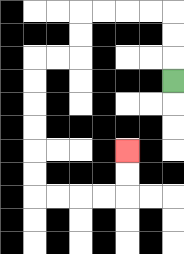{'start': '[7, 3]', 'end': '[5, 6]', 'path_directions': 'U,U,U,L,L,L,L,D,D,L,L,D,D,D,D,D,D,R,R,R,R,U,U', 'path_coordinates': '[[7, 3], [7, 2], [7, 1], [7, 0], [6, 0], [5, 0], [4, 0], [3, 0], [3, 1], [3, 2], [2, 2], [1, 2], [1, 3], [1, 4], [1, 5], [1, 6], [1, 7], [1, 8], [2, 8], [3, 8], [4, 8], [5, 8], [5, 7], [5, 6]]'}